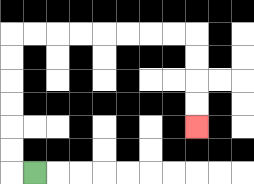{'start': '[1, 7]', 'end': '[8, 5]', 'path_directions': 'L,U,U,U,U,U,U,R,R,R,R,R,R,R,R,D,D,D,D', 'path_coordinates': '[[1, 7], [0, 7], [0, 6], [0, 5], [0, 4], [0, 3], [0, 2], [0, 1], [1, 1], [2, 1], [3, 1], [4, 1], [5, 1], [6, 1], [7, 1], [8, 1], [8, 2], [8, 3], [8, 4], [8, 5]]'}